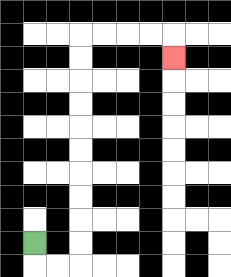{'start': '[1, 10]', 'end': '[7, 2]', 'path_directions': 'D,R,R,U,U,U,U,U,U,U,U,U,U,R,R,R,R,D', 'path_coordinates': '[[1, 10], [1, 11], [2, 11], [3, 11], [3, 10], [3, 9], [3, 8], [3, 7], [3, 6], [3, 5], [3, 4], [3, 3], [3, 2], [3, 1], [4, 1], [5, 1], [6, 1], [7, 1], [7, 2]]'}